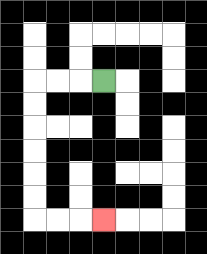{'start': '[4, 3]', 'end': '[4, 9]', 'path_directions': 'L,L,L,D,D,D,D,D,D,R,R,R', 'path_coordinates': '[[4, 3], [3, 3], [2, 3], [1, 3], [1, 4], [1, 5], [1, 6], [1, 7], [1, 8], [1, 9], [2, 9], [3, 9], [4, 9]]'}